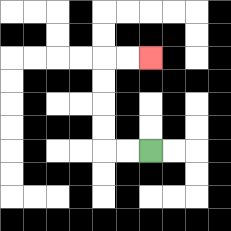{'start': '[6, 6]', 'end': '[6, 2]', 'path_directions': 'L,L,U,U,U,U,R,R', 'path_coordinates': '[[6, 6], [5, 6], [4, 6], [4, 5], [4, 4], [4, 3], [4, 2], [5, 2], [6, 2]]'}